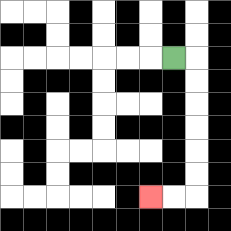{'start': '[7, 2]', 'end': '[6, 8]', 'path_directions': 'R,D,D,D,D,D,D,L,L', 'path_coordinates': '[[7, 2], [8, 2], [8, 3], [8, 4], [8, 5], [8, 6], [8, 7], [8, 8], [7, 8], [6, 8]]'}